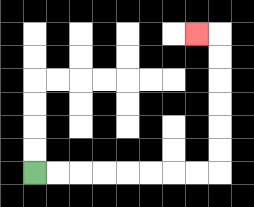{'start': '[1, 7]', 'end': '[8, 1]', 'path_directions': 'R,R,R,R,R,R,R,R,U,U,U,U,U,U,L', 'path_coordinates': '[[1, 7], [2, 7], [3, 7], [4, 7], [5, 7], [6, 7], [7, 7], [8, 7], [9, 7], [9, 6], [9, 5], [9, 4], [9, 3], [9, 2], [9, 1], [8, 1]]'}